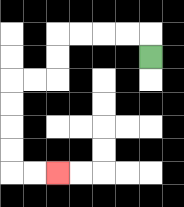{'start': '[6, 2]', 'end': '[2, 7]', 'path_directions': 'U,L,L,L,L,D,D,L,L,D,D,D,D,R,R', 'path_coordinates': '[[6, 2], [6, 1], [5, 1], [4, 1], [3, 1], [2, 1], [2, 2], [2, 3], [1, 3], [0, 3], [0, 4], [0, 5], [0, 6], [0, 7], [1, 7], [2, 7]]'}